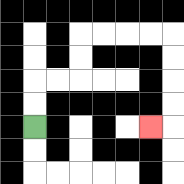{'start': '[1, 5]', 'end': '[6, 5]', 'path_directions': 'U,U,R,R,U,U,R,R,R,R,D,D,D,D,L', 'path_coordinates': '[[1, 5], [1, 4], [1, 3], [2, 3], [3, 3], [3, 2], [3, 1], [4, 1], [5, 1], [6, 1], [7, 1], [7, 2], [7, 3], [7, 4], [7, 5], [6, 5]]'}